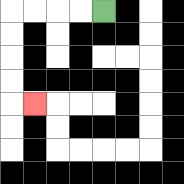{'start': '[4, 0]', 'end': '[1, 4]', 'path_directions': 'L,L,L,L,D,D,D,D,R', 'path_coordinates': '[[4, 0], [3, 0], [2, 0], [1, 0], [0, 0], [0, 1], [0, 2], [0, 3], [0, 4], [1, 4]]'}